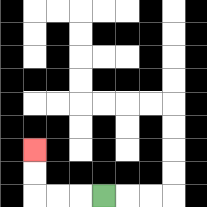{'start': '[4, 8]', 'end': '[1, 6]', 'path_directions': 'L,L,L,U,U', 'path_coordinates': '[[4, 8], [3, 8], [2, 8], [1, 8], [1, 7], [1, 6]]'}